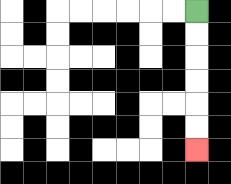{'start': '[8, 0]', 'end': '[8, 6]', 'path_directions': 'D,D,D,D,D,D', 'path_coordinates': '[[8, 0], [8, 1], [8, 2], [8, 3], [8, 4], [8, 5], [8, 6]]'}